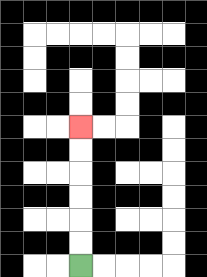{'start': '[3, 11]', 'end': '[3, 5]', 'path_directions': 'U,U,U,U,U,U', 'path_coordinates': '[[3, 11], [3, 10], [3, 9], [3, 8], [3, 7], [3, 6], [3, 5]]'}